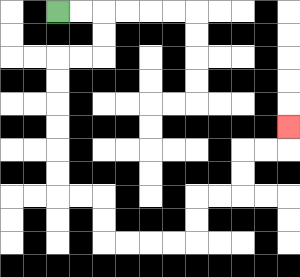{'start': '[2, 0]', 'end': '[12, 5]', 'path_directions': 'R,R,D,D,L,L,D,D,D,D,D,D,R,R,D,D,R,R,R,R,U,U,R,R,U,U,R,R,U', 'path_coordinates': '[[2, 0], [3, 0], [4, 0], [4, 1], [4, 2], [3, 2], [2, 2], [2, 3], [2, 4], [2, 5], [2, 6], [2, 7], [2, 8], [3, 8], [4, 8], [4, 9], [4, 10], [5, 10], [6, 10], [7, 10], [8, 10], [8, 9], [8, 8], [9, 8], [10, 8], [10, 7], [10, 6], [11, 6], [12, 6], [12, 5]]'}